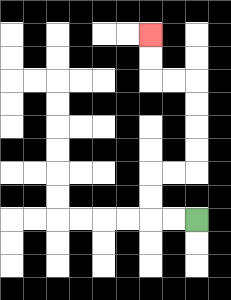{'start': '[8, 9]', 'end': '[6, 1]', 'path_directions': 'L,L,U,U,R,R,U,U,U,U,L,L,U,U', 'path_coordinates': '[[8, 9], [7, 9], [6, 9], [6, 8], [6, 7], [7, 7], [8, 7], [8, 6], [8, 5], [8, 4], [8, 3], [7, 3], [6, 3], [6, 2], [6, 1]]'}